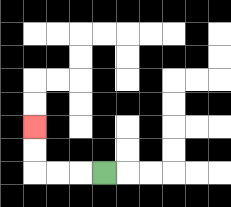{'start': '[4, 7]', 'end': '[1, 5]', 'path_directions': 'L,L,L,U,U', 'path_coordinates': '[[4, 7], [3, 7], [2, 7], [1, 7], [1, 6], [1, 5]]'}